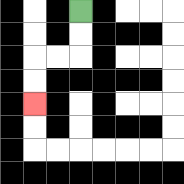{'start': '[3, 0]', 'end': '[1, 4]', 'path_directions': 'D,D,L,L,D,D', 'path_coordinates': '[[3, 0], [3, 1], [3, 2], [2, 2], [1, 2], [1, 3], [1, 4]]'}